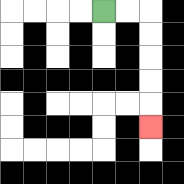{'start': '[4, 0]', 'end': '[6, 5]', 'path_directions': 'R,R,D,D,D,D,D', 'path_coordinates': '[[4, 0], [5, 0], [6, 0], [6, 1], [6, 2], [6, 3], [6, 4], [6, 5]]'}